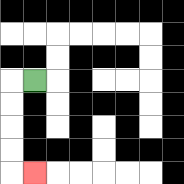{'start': '[1, 3]', 'end': '[1, 7]', 'path_directions': 'L,D,D,D,D,R', 'path_coordinates': '[[1, 3], [0, 3], [0, 4], [0, 5], [0, 6], [0, 7], [1, 7]]'}